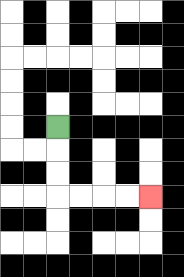{'start': '[2, 5]', 'end': '[6, 8]', 'path_directions': 'D,D,D,R,R,R,R', 'path_coordinates': '[[2, 5], [2, 6], [2, 7], [2, 8], [3, 8], [4, 8], [5, 8], [6, 8]]'}